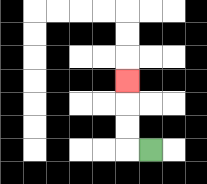{'start': '[6, 6]', 'end': '[5, 3]', 'path_directions': 'L,U,U,U', 'path_coordinates': '[[6, 6], [5, 6], [5, 5], [5, 4], [5, 3]]'}